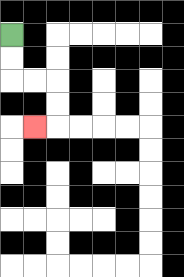{'start': '[0, 1]', 'end': '[1, 5]', 'path_directions': 'D,D,R,R,D,D,L', 'path_coordinates': '[[0, 1], [0, 2], [0, 3], [1, 3], [2, 3], [2, 4], [2, 5], [1, 5]]'}